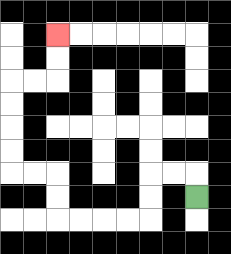{'start': '[8, 8]', 'end': '[2, 1]', 'path_directions': 'U,L,L,D,D,L,L,L,L,U,U,L,L,U,U,U,U,R,R,U,U', 'path_coordinates': '[[8, 8], [8, 7], [7, 7], [6, 7], [6, 8], [6, 9], [5, 9], [4, 9], [3, 9], [2, 9], [2, 8], [2, 7], [1, 7], [0, 7], [0, 6], [0, 5], [0, 4], [0, 3], [1, 3], [2, 3], [2, 2], [2, 1]]'}